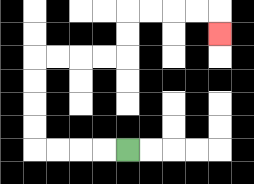{'start': '[5, 6]', 'end': '[9, 1]', 'path_directions': 'L,L,L,L,U,U,U,U,R,R,R,R,U,U,R,R,R,R,D', 'path_coordinates': '[[5, 6], [4, 6], [3, 6], [2, 6], [1, 6], [1, 5], [1, 4], [1, 3], [1, 2], [2, 2], [3, 2], [4, 2], [5, 2], [5, 1], [5, 0], [6, 0], [7, 0], [8, 0], [9, 0], [9, 1]]'}